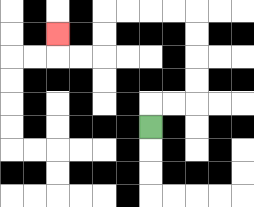{'start': '[6, 5]', 'end': '[2, 1]', 'path_directions': 'U,R,R,U,U,U,U,L,L,L,L,D,D,L,L,U', 'path_coordinates': '[[6, 5], [6, 4], [7, 4], [8, 4], [8, 3], [8, 2], [8, 1], [8, 0], [7, 0], [6, 0], [5, 0], [4, 0], [4, 1], [4, 2], [3, 2], [2, 2], [2, 1]]'}